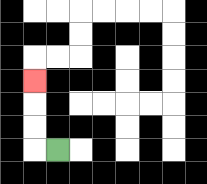{'start': '[2, 6]', 'end': '[1, 3]', 'path_directions': 'L,U,U,U', 'path_coordinates': '[[2, 6], [1, 6], [1, 5], [1, 4], [1, 3]]'}